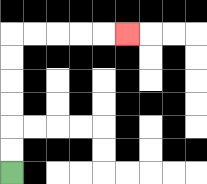{'start': '[0, 7]', 'end': '[5, 1]', 'path_directions': 'U,U,U,U,U,U,R,R,R,R,R', 'path_coordinates': '[[0, 7], [0, 6], [0, 5], [0, 4], [0, 3], [0, 2], [0, 1], [1, 1], [2, 1], [3, 1], [4, 1], [5, 1]]'}